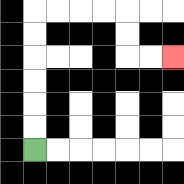{'start': '[1, 6]', 'end': '[7, 2]', 'path_directions': 'U,U,U,U,U,U,R,R,R,R,D,D,R,R', 'path_coordinates': '[[1, 6], [1, 5], [1, 4], [1, 3], [1, 2], [1, 1], [1, 0], [2, 0], [3, 0], [4, 0], [5, 0], [5, 1], [5, 2], [6, 2], [7, 2]]'}